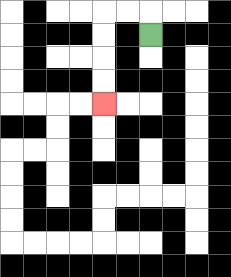{'start': '[6, 1]', 'end': '[4, 4]', 'path_directions': 'U,L,L,D,D,D,D', 'path_coordinates': '[[6, 1], [6, 0], [5, 0], [4, 0], [4, 1], [4, 2], [4, 3], [4, 4]]'}